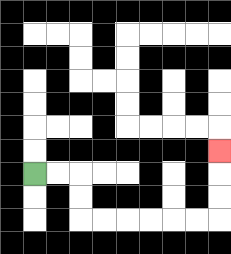{'start': '[1, 7]', 'end': '[9, 6]', 'path_directions': 'R,R,D,D,R,R,R,R,R,R,U,U,U', 'path_coordinates': '[[1, 7], [2, 7], [3, 7], [3, 8], [3, 9], [4, 9], [5, 9], [6, 9], [7, 9], [8, 9], [9, 9], [9, 8], [9, 7], [9, 6]]'}